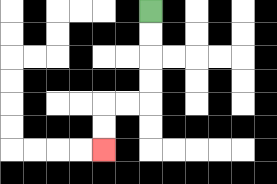{'start': '[6, 0]', 'end': '[4, 6]', 'path_directions': 'D,D,D,D,L,L,D,D', 'path_coordinates': '[[6, 0], [6, 1], [6, 2], [6, 3], [6, 4], [5, 4], [4, 4], [4, 5], [4, 6]]'}